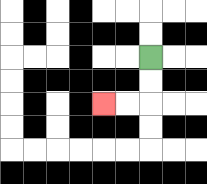{'start': '[6, 2]', 'end': '[4, 4]', 'path_directions': 'D,D,L,L', 'path_coordinates': '[[6, 2], [6, 3], [6, 4], [5, 4], [4, 4]]'}